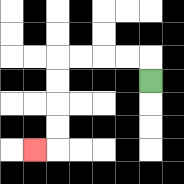{'start': '[6, 3]', 'end': '[1, 6]', 'path_directions': 'U,L,L,L,L,D,D,D,D,L', 'path_coordinates': '[[6, 3], [6, 2], [5, 2], [4, 2], [3, 2], [2, 2], [2, 3], [2, 4], [2, 5], [2, 6], [1, 6]]'}